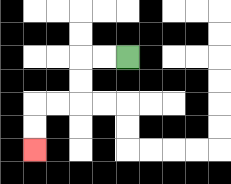{'start': '[5, 2]', 'end': '[1, 6]', 'path_directions': 'L,L,D,D,L,L,D,D', 'path_coordinates': '[[5, 2], [4, 2], [3, 2], [3, 3], [3, 4], [2, 4], [1, 4], [1, 5], [1, 6]]'}